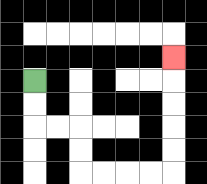{'start': '[1, 3]', 'end': '[7, 2]', 'path_directions': 'D,D,R,R,D,D,R,R,R,R,U,U,U,U,U', 'path_coordinates': '[[1, 3], [1, 4], [1, 5], [2, 5], [3, 5], [3, 6], [3, 7], [4, 7], [5, 7], [6, 7], [7, 7], [7, 6], [7, 5], [7, 4], [7, 3], [7, 2]]'}